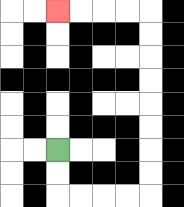{'start': '[2, 6]', 'end': '[2, 0]', 'path_directions': 'D,D,R,R,R,R,U,U,U,U,U,U,U,U,L,L,L,L', 'path_coordinates': '[[2, 6], [2, 7], [2, 8], [3, 8], [4, 8], [5, 8], [6, 8], [6, 7], [6, 6], [6, 5], [6, 4], [6, 3], [6, 2], [6, 1], [6, 0], [5, 0], [4, 0], [3, 0], [2, 0]]'}